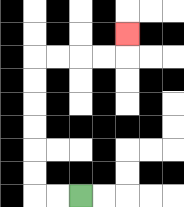{'start': '[3, 8]', 'end': '[5, 1]', 'path_directions': 'L,L,U,U,U,U,U,U,R,R,R,R,U', 'path_coordinates': '[[3, 8], [2, 8], [1, 8], [1, 7], [1, 6], [1, 5], [1, 4], [1, 3], [1, 2], [2, 2], [3, 2], [4, 2], [5, 2], [5, 1]]'}